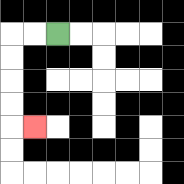{'start': '[2, 1]', 'end': '[1, 5]', 'path_directions': 'L,L,D,D,D,D,R', 'path_coordinates': '[[2, 1], [1, 1], [0, 1], [0, 2], [0, 3], [0, 4], [0, 5], [1, 5]]'}